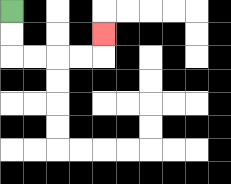{'start': '[0, 0]', 'end': '[4, 1]', 'path_directions': 'D,D,R,R,R,R,U', 'path_coordinates': '[[0, 0], [0, 1], [0, 2], [1, 2], [2, 2], [3, 2], [4, 2], [4, 1]]'}